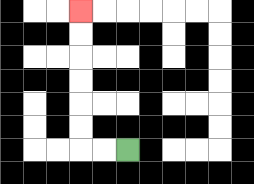{'start': '[5, 6]', 'end': '[3, 0]', 'path_directions': 'L,L,U,U,U,U,U,U', 'path_coordinates': '[[5, 6], [4, 6], [3, 6], [3, 5], [3, 4], [3, 3], [3, 2], [3, 1], [3, 0]]'}